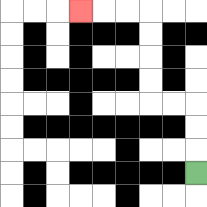{'start': '[8, 7]', 'end': '[3, 0]', 'path_directions': 'U,U,U,L,L,U,U,U,U,L,L,L', 'path_coordinates': '[[8, 7], [8, 6], [8, 5], [8, 4], [7, 4], [6, 4], [6, 3], [6, 2], [6, 1], [6, 0], [5, 0], [4, 0], [3, 0]]'}